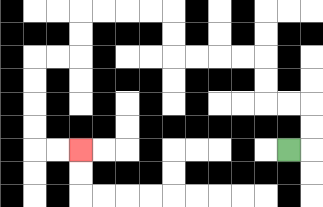{'start': '[12, 6]', 'end': '[3, 6]', 'path_directions': 'R,U,U,L,L,U,U,L,L,L,L,U,U,L,L,L,L,D,D,L,L,D,D,D,D,R,R', 'path_coordinates': '[[12, 6], [13, 6], [13, 5], [13, 4], [12, 4], [11, 4], [11, 3], [11, 2], [10, 2], [9, 2], [8, 2], [7, 2], [7, 1], [7, 0], [6, 0], [5, 0], [4, 0], [3, 0], [3, 1], [3, 2], [2, 2], [1, 2], [1, 3], [1, 4], [1, 5], [1, 6], [2, 6], [3, 6]]'}